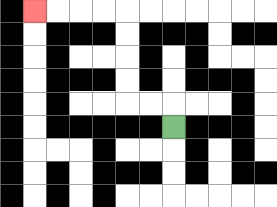{'start': '[7, 5]', 'end': '[1, 0]', 'path_directions': 'U,L,L,U,U,U,U,L,L,L,L', 'path_coordinates': '[[7, 5], [7, 4], [6, 4], [5, 4], [5, 3], [5, 2], [5, 1], [5, 0], [4, 0], [3, 0], [2, 0], [1, 0]]'}